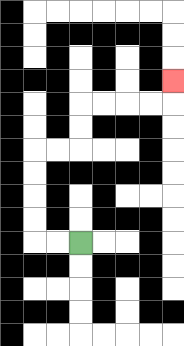{'start': '[3, 10]', 'end': '[7, 3]', 'path_directions': 'L,L,U,U,U,U,R,R,U,U,R,R,R,R,U', 'path_coordinates': '[[3, 10], [2, 10], [1, 10], [1, 9], [1, 8], [1, 7], [1, 6], [2, 6], [3, 6], [3, 5], [3, 4], [4, 4], [5, 4], [6, 4], [7, 4], [7, 3]]'}